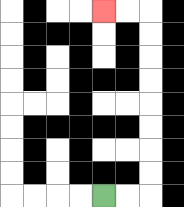{'start': '[4, 8]', 'end': '[4, 0]', 'path_directions': 'R,R,U,U,U,U,U,U,U,U,L,L', 'path_coordinates': '[[4, 8], [5, 8], [6, 8], [6, 7], [6, 6], [6, 5], [6, 4], [6, 3], [6, 2], [6, 1], [6, 0], [5, 0], [4, 0]]'}